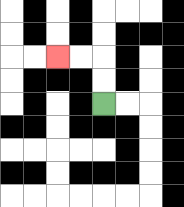{'start': '[4, 4]', 'end': '[2, 2]', 'path_directions': 'U,U,L,L', 'path_coordinates': '[[4, 4], [4, 3], [4, 2], [3, 2], [2, 2]]'}